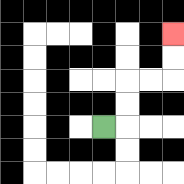{'start': '[4, 5]', 'end': '[7, 1]', 'path_directions': 'R,U,U,R,R,U,U', 'path_coordinates': '[[4, 5], [5, 5], [5, 4], [5, 3], [6, 3], [7, 3], [7, 2], [7, 1]]'}